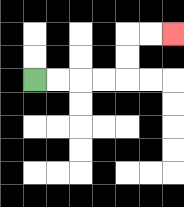{'start': '[1, 3]', 'end': '[7, 1]', 'path_directions': 'R,R,R,R,U,U,R,R', 'path_coordinates': '[[1, 3], [2, 3], [3, 3], [4, 3], [5, 3], [5, 2], [5, 1], [6, 1], [7, 1]]'}